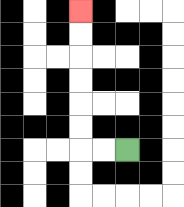{'start': '[5, 6]', 'end': '[3, 0]', 'path_directions': 'L,L,U,U,U,U,U,U', 'path_coordinates': '[[5, 6], [4, 6], [3, 6], [3, 5], [3, 4], [3, 3], [3, 2], [3, 1], [3, 0]]'}